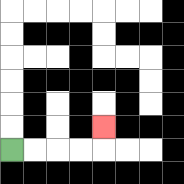{'start': '[0, 6]', 'end': '[4, 5]', 'path_directions': 'R,R,R,R,U', 'path_coordinates': '[[0, 6], [1, 6], [2, 6], [3, 6], [4, 6], [4, 5]]'}